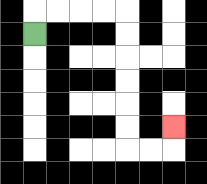{'start': '[1, 1]', 'end': '[7, 5]', 'path_directions': 'U,R,R,R,R,D,D,D,D,D,D,R,R,U', 'path_coordinates': '[[1, 1], [1, 0], [2, 0], [3, 0], [4, 0], [5, 0], [5, 1], [5, 2], [5, 3], [5, 4], [5, 5], [5, 6], [6, 6], [7, 6], [7, 5]]'}